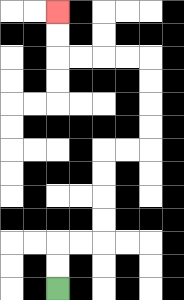{'start': '[2, 12]', 'end': '[2, 0]', 'path_directions': 'U,U,R,R,U,U,U,U,R,R,U,U,U,U,L,L,L,L,U,U', 'path_coordinates': '[[2, 12], [2, 11], [2, 10], [3, 10], [4, 10], [4, 9], [4, 8], [4, 7], [4, 6], [5, 6], [6, 6], [6, 5], [6, 4], [6, 3], [6, 2], [5, 2], [4, 2], [3, 2], [2, 2], [2, 1], [2, 0]]'}